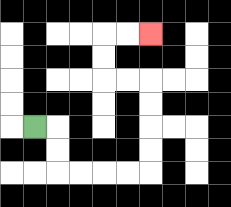{'start': '[1, 5]', 'end': '[6, 1]', 'path_directions': 'R,D,D,R,R,R,R,U,U,U,U,L,L,U,U,R,R', 'path_coordinates': '[[1, 5], [2, 5], [2, 6], [2, 7], [3, 7], [4, 7], [5, 7], [6, 7], [6, 6], [6, 5], [6, 4], [6, 3], [5, 3], [4, 3], [4, 2], [4, 1], [5, 1], [6, 1]]'}